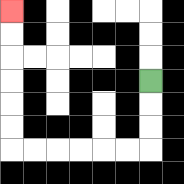{'start': '[6, 3]', 'end': '[0, 0]', 'path_directions': 'D,D,D,L,L,L,L,L,L,U,U,U,U,U,U', 'path_coordinates': '[[6, 3], [6, 4], [6, 5], [6, 6], [5, 6], [4, 6], [3, 6], [2, 6], [1, 6], [0, 6], [0, 5], [0, 4], [0, 3], [0, 2], [0, 1], [0, 0]]'}